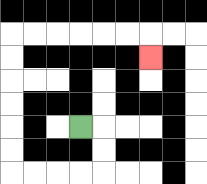{'start': '[3, 5]', 'end': '[6, 2]', 'path_directions': 'R,D,D,L,L,L,L,U,U,U,U,U,U,R,R,R,R,R,R,D', 'path_coordinates': '[[3, 5], [4, 5], [4, 6], [4, 7], [3, 7], [2, 7], [1, 7], [0, 7], [0, 6], [0, 5], [0, 4], [0, 3], [0, 2], [0, 1], [1, 1], [2, 1], [3, 1], [4, 1], [5, 1], [6, 1], [6, 2]]'}